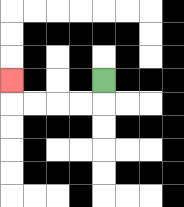{'start': '[4, 3]', 'end': '[0, 3]', 'path_directions': 'D,L,L,L,L,U', 'path_coordinates': '[[4, 3], [4, 4], [3, 4], [2, 4], [1, 4], [0, 4], [0, 3]]'}